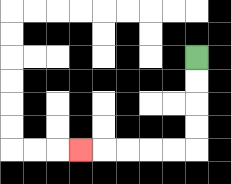{'start': '[8, 2]', 'end': '[3, 6]', 'path_directions': 'D,D,D,D,L,L,L,L,L', 'path_coordinates': '[[8, 2], [8, 3], [8, 4], [8, 5], [8, 6], [7, 6], [6, 6], [5, 6], [4, 6], [3, 6]]'}